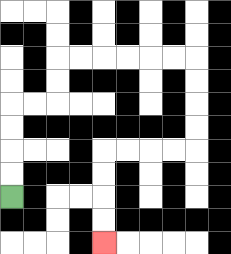{'start': '[0, 8]', 'end': '[4, 10]', 'path_directions': 'U,U,U,U,R,R,U,U,R,R,R,R,R,R,D,D,D,D,L,L,L,L,D,D,D,D', 'path_coordinates': '[[0, 8], [0, 7], [0, 6], [0, 5], [0, 4], [1, 4], [2, 4], [2, 3], [2, 2], [3, 2], [4, 2], [5, 2], [6, 2], [7, 2], [8, 2], [8, 3], [8, 4], [8, 5], [8, 6], [7, 6], [6, 6], [5, 6], [4, 6], [4, 7], [4, 8], [4, 9], [4, 10]]'}